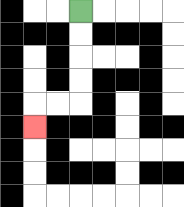{'start': '[3, 0]', 'end': '[1, 5]', 'path_directions': 'D,D,D,D,L,L,D', 'path_coordinates': '[[3, 0], [3, 1], [3, 2], [3, 3], [3, 4], [2, 4], [1, 4], [1, 5]]'}